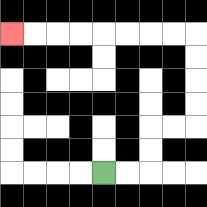{'start': '[4, 7]', 'end': '[0, 1]', 'path_directions': 'R,R,U,U,R,R,U,U,U,U,L,L,L,L,L,L,L,L', 'path_coordinates': '[[4, 7], [5, 7], [6, 7], [6, 6], [6, 5], [7, 5], [8, 5], [8, 4], [8, 3], [8, 2], [8, 1], [7, 1], [6, 1], [5, 1], [4, 1], [3, 1], [2, 1], [1, 1], [0, 1]]'}